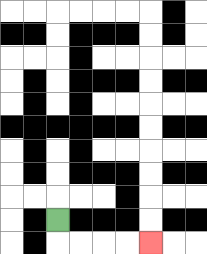{'start': '[2, 9]', 'end': '[6, 10]', 'path_directions': 'D,R,R,R,R', 'path_coordinates': '[[2, 9], [2, 10], [3, 10], [4, 10], [5, 10], [6, 10]]'}